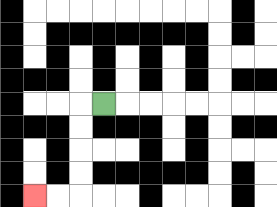{'start': '[4, 4]', 'end': '[1, 8]', 'path_directions': 'L,D,D,D,D,L,L', 'path_coordinates': '[[4, 4], [3, 4], [3, 5], [3, 6], [3, 7], [3, 8], [2, 8], [1, 8]]'}